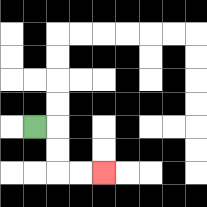{'start': '[1, 5]', 'end': '[4, 7]', 'path_directions': 'R,D,D,R,R', 'path_coordinates': '[[1, 5], [2, 5], [2, 6], [2, 7], [3, 7], [4, 7]]'}